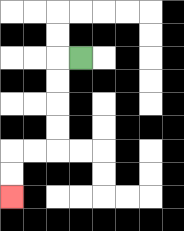{'start': '[3, 2]', 'end': '[0, 8]', 'path_directions': 'L,D,D,D,D,L,L,D,D', 'path_coordinates': '[[3, 2], [2, 2], [2, 3], [2, 4], [2, 5], [2, 6], [1, 6], [0, 6], [0, 7], [0, 8]]'}